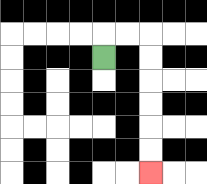{'start': '[4, 2]', 'end': '[6, 7]', 'path_directions': 'U,R,R,D,D,D,D,D,D', 'path_coordinates': '[[4, 2], [4, 1], [5, 1], [6, 1], [6, 2], [6, 3], [6, 4], [6, 5], [6, 6], [6, 7]]'}